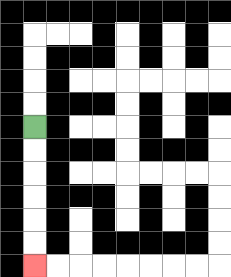{'start': '[1, 5]', 'end': '[1, 11]', 'path_directions': 'D,D,D,D,D,D', 'path_coordinates': '[[1, 5], [1, 6], [1, 7], [1, 8], [1, 9], [1, 10], [1, 11]]'}